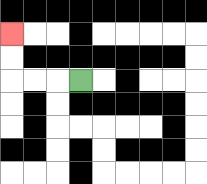{'start': '[3, 3]', 'end': '[0, 1]', 'path_directions': 'L,L,L,U,U', 'path_coordinates': '[[3, 3], [2, 3], [1, 3], [0, 3], [0, 2], [0, 1]]'}